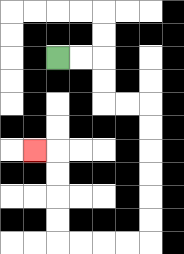{'start': '[2, 2]', 'end': '[1, 6]', 'path_directions': 'R,R,D,D,R,R,D,D,D,D,D,D,L,L,L,L,U,U,U,U,L', 'path_coordinates': '[[2, 2], [3, 2], [4, 2], [4, 3], [4, 4], [5, 4], [6, 4], [6, 5], [6, 6], [6, 7], [6, 8], [6, 9], [6, 10], [5, 10], [4, 10], [3, 10], [2, 10], [2, 9], [2, 8], [2, 7], [2, 6], [1, 6]]'}